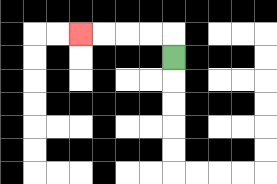{'start': '[7, 2]', 'end': '[3, 1]', 'path_directions': 'U,L,L,L,L', 'path_coordinates': '[[7, 2], [7, 1], [6, 1], [5, 1], [4, 1], [3, 1]]'}